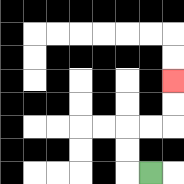{'start': '[6, 7]', 'end': '[7, 3]', 'path_directions': 'L,U,U,R,R,U,U', 'path_coordinates': '[[6, 7], [5, 7], [5, 6], [5, 5], [6, 5], [7, 5], [7, 4], [7, 3]]'}